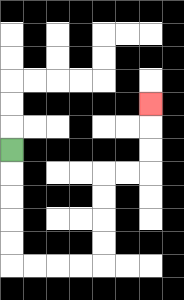{'start': '[0, 6]', 'end': '[6, 4]', 'path_directions': 'D,D,D,D,D,R,R,R,R,U,U,U,U,R,R,U,U,U', 'path_coordinates': '[[0, 6], [0, 7], [0, 8], [0, 9], [0, 10], [0, 11], [1, 11], [2, 11], [3, 11], [4, 11], [4, 10], [4, 9], [4, 8], [4, 7], [5, 7], [6, 7], [6, 6], [6, 5], [6, 4]]'}